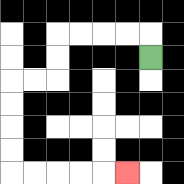{'start': '[6, 2]', 'end': '[5, 7]', 'path_directions': 'U,L,L,L,L,D,D,L,L,D,D,D,D,R,R,R,R,R', 'path_coordinates': '[[6, 2], [6, 1], [5, 1], [4, 1], [3, 1], [2, 1], [2, 2], [2, 3], [1, 3], [0, 3], [0, 4], [0, 5], [0, 6], [0, 7], [1, 7], [2, 7], [3, 7], [4, 7], [5, 7]]'}